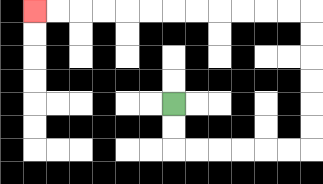{'start': '[7, 4]', 'end': '[1, 0]', 'path_directions': 'D,D,R,R,R,R,R,R,U,U,U,U,U,U,L,L,L,L,L,L,L,L,L,L,L,L', 'path_coordinates': '[[7, 4], [7, 5], [7, 6], [8, 6], [9, 6], [10, 6], [11, 6], [12, 6], [13, 6], [13, 5], [13, 4], [13, 3], [13, 2], [13, 1], [13, 0], [12, 0], [11, 0], [10, 0], [9, 0], [8, 0], [7, 0], [6, 0], [5, 0], [4, 0], [3, 0], [2, 0], [1, 0]]'}